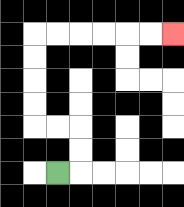{'start': '[2, 7]', 'end': '[7, 1]', 'path_directions': 'R,U,U,L,L,U,U,U,U,R,R,R,R,R,R', 'path_coordinates': '[[2, 7], [3, 7], [3, 6], [3, 5], [2, 5], [1, 5], [1, 4], [1, 3], [1, 2], [1, 1], [2, 1], [3, 1], [4, 1], [5, 1], [6, 1], [7, 1]]'}